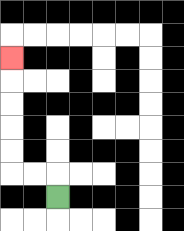{'start': '[2, 8]', 'end': '[0, 2]', 'path_directions': 'U,L,L,U,U,U,U,U', 'path_coordinates': '[[2, 8], [2, 7], [1, 7], [0, 7], [0, 6], [0, 5], [0, 4], [0, 3], [0, 2]]'}